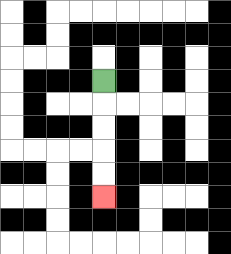{'start': '[4, 3]', 'end': '[4, 8]', 'path_directions': 'D,D,D,D,D', 'path_coordinates': '[[4, 3], [4, 4], [4, 5], [4, 6], [4, 7], [4, 8]]'}